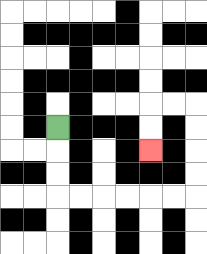{'start': '[2, 5]', 'end': '[6, 6]', 'path_directions': 'D,D,D,R,R,R,R,R,R,U,U,U,U,L,L,D,D', 'path_coordinates': '[[2, 5], [2, 6], [2, 7], [2, 8], [3, 8], [4, 8], [5, 8], [6, 8], [7, 8], [8, 8], [8, 7], [8, 6], [8, 5], [8, 4], [7, 4], [6, 4], [6, 5], [6, 6]]'}